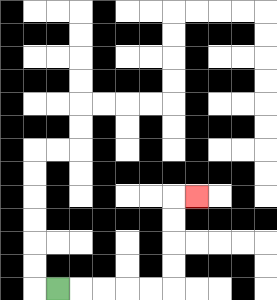{'start': '[2, 12]', 'end': '[8, 8]', 'path_directions': 'R,R,R,R,R,U,U,U,U,R', 'path_coordinates': '[[2, 12], [3, 12], [4, 12], [5, 12], [6, 12], [7, 12], [7, 11], [7, 10], [7, 9], [7, 8], [8, 8]]'}